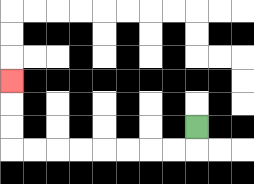{'start': '[8, 5]', 'end': '[0, 3]', 'path_directions': 'D,L,L,L,L,L,L,L,L,U,U,U', 'path_coordinates': '[[8, 5], [8, 6], [7, 6], [6, 6], [5, 6], [4, 6], [3, 6], [2, 6], [1, 6], [0, 6], [0, 5], [0, 4], [0, 3]]'}